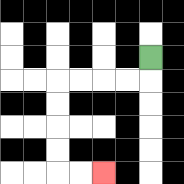{'start': '[6, 2]', 'end': '[4, 7]', 'path_directions': 'D,L,L,L,L,D,D,D,D,R,R', 'path_coordinates': '[[6, 2], [6, 3], [5, 3], [4, 3], [3, 3], [2, 3], [2, 4], [2, 5], [2, 6], [2, 7], [3, 7], [4, 7]]'}